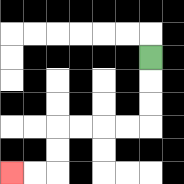{'start': '[6, 2]', 'end': '[0, 7]', 'path_directions': 'D,D,D,L,L,L,L,D,D,L,L', 'path_coordinates': '[[6, 2], [6, 3], [6, 4], [6, 5], [5, 5], [4, 5], [3, 5], [2, 5], [2, 6], [2, 7], [1, 7], [0, 7]]'}